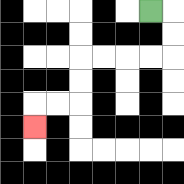{'start': '[6, 0]', 'end': '[1, 5]', 'path_directions': 'R,D,D,L,L,L,L,D,D,L,L,D', 'path_coordinates': '[[6, 0], [7, 0], [7, 1], [7, 2], [6, 2], [5, 2], [4, 2], [3, 2], [3, 3], [3, 4], [2, 4], [1, 4], [1, 5]]'}